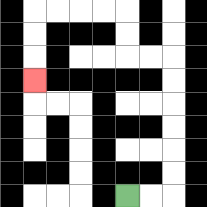{'start': '[5, 8]', 'end': '[1, 3]', 'path_directions': 'R,R,U,U,U,U,U,U,L,L,U,U,L,L,L,L,D,D,D', 'path_coordinates': '[[5, 8], [6, 8], [7, 8], [7, 7], [7, 6], [7, 5], [7, 4], [7, 3], [7, 2], [6, 2], [5, 2], [5, 1], [5, 0], [4, 0], [3, 0], [2, 0], [1, 0], [1, 1], [1, 2], [1, 3]]'}